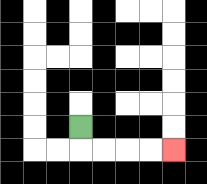{'start': '[3, 5]', 'end': '[7, 6]', 'path_directions': 'D,R,R,R,R', 'path_coordinates': '[[3, 5], [3, 6], [4, 6], [5, 6], [6, 6], [7, 6]]'}